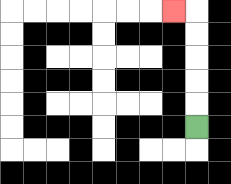{'start': '[8, 5]', 'end': '[7, 0]', 'path_directions': 'U,U,U,U,U,L', 'path_coordinates': '[[8, 5], [8, 4], [8, 3], [8, 2], [8, 1], [8, 0], [7, 0]]'}